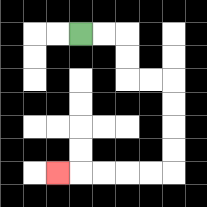{'start': '[3, 1]', 'end': '[2, 7]', 'path_directions': 'R,R,D,D,R,R,D,D,D,D,L,L,L,L,L', 'path_coordinates': '[[3, 1], [4, 1], [5, 1], [5, 2], [5, 3], [6, 3], [7, 3], [7, 4], [7, 5], [7, 6], [7, 7], [6, 7], [5, 7], [4, 7], [3, 7], [2, 7]]'}